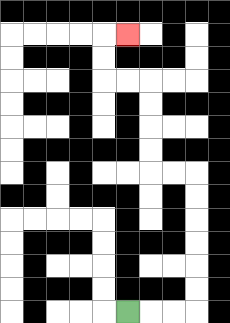{'start': '[5, 13]', 'end': '[5, 1]', 'path_directions': 'R,R,R,U,U,U,U,U,U,L,L,U,U,U,U,L,L,U,U,R', 'path_coordinates': '[[5, 13], [6, 13], [7, 13], [8, 13], [8, 12], [8, 11], [8, 10], [8, 9], [8, 8], [8, 7], [7, 7], [6, 7], [6, 6], [6, 5], [6, 4], [6, 3], [5, 3], [4, 3], [4, 2], [4, 1], [5, 1]]'}